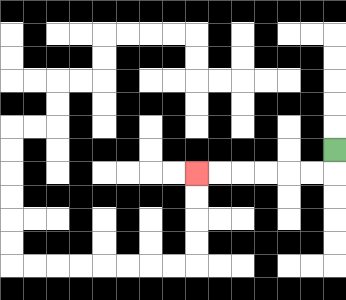{'start': '[14, 6]', 'end': '[8, 7]', 'path_directions': 'D,L,L,L,L,L,L', 'path_coordinates': '[[14, 6], [14, 7], [13, 7], [12, 7], [11, 7], [10, 7], [9, 7], [8, 7]]'}